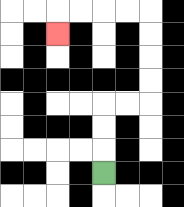{'start': '[4, 7]', 'end': '[2, 1]', 'path_directions': 'U,U,U,R,R,U,U,U,U,L,L,L,L,D', 'path_coordinates': '[[4, 7], [4, 6], [4, 5], [4, 4], [5, 4], [6, 4], [6, 3], [6, 2], [6, 1], [6, 0], [5, 0], [4, 0], [3, 0], [2, 0], [2, 1]]'}